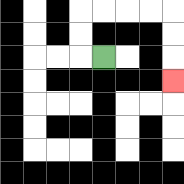{'start': '[4, 2]', 'end': '[7, 3]', 'path_directions': 'L,U,U,R,R,R,R,D,D,D', 'path_coordinates': '[[4, 2], [3, 2], [3, 1], [3, 0], [4, 0], [5, 0], [6, 0], [7, 0], [7, 1], [7, 2], [7, 3]]'}